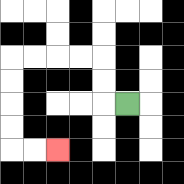{'start': '[5, 4]', 'end': '[2, 6]', 'path_directions': 'L,U,U,L,L,L,L,D,D,D,D,R,R', 'path_coordinates': '[[5, 4], [4, 4], [4, 3], [4, 2], [3, 2], [2, 2], [1, 2], [0, 2], [0, 3], [0, 4], [0, 5], [0, 6], [1, 6], [2, 6]]'}